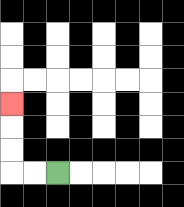{'start': '[2, 7]', 'end': '[0, 4]', 'path_directions': 'L,L,U,U,U', 'path_coordinates': '[[2, 7], [1, 7], [0, 7], [0, 6], [0, 5], [0, 4]]'}